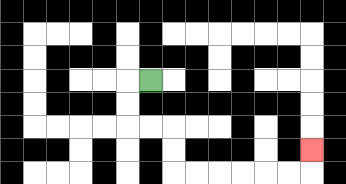{'start': '[6, 3]', 'end': '[13, 6]', 'path_directions': 'L,D,D,R,R,D,D,R,R,R,R,R,R,U', 'path_coordinates': '[[6, 3], [5, 3], [5, 4], [5, 5], [6, 5], [7, 5], [7, 6], [7, 7], [8, 7], [9, 7], [10, 7], [11, 7], [12, 7], [13, 7], [13, 6]]'}